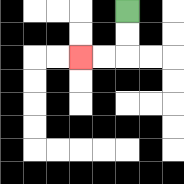{'start': '[5, 0]', 'end': '[3, 2]', 'path_directions': 'D,D,L,L', 'path_coordinates': '[[5, 0], [5, 1], [5, 2], [4, 2], [3, 2]]'}